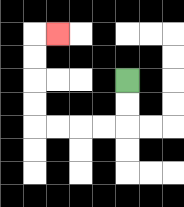{'start': '[5, 3]', 'end': '[2, 1]', 'path_directions': 'D,D,L,L,L,L,U,U,U,U,R', 'path_coordinates': '[[5, 3], [5, 4], [5, 5], [4, 5], [3, 5], [2, 5], [1, 5], [1, 4], [1, 3], [1, 2], [1, 1], [2, 1]]'}